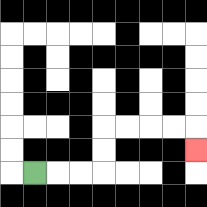{'start': '[1, 7]', 'end': '[8, 6]', 'path_directions': 'R,R,R,U,U,R,R,R,R,D', 'path_coordinates': '[[1, 7], [2, 7], [3, 7], [4, 7], [4, 6], [4, 5], [5, 5], [6, 5], [7, 5], [8, 5], [8, 6]]'}